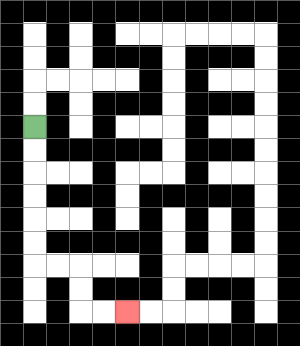{'start': '[1, 5]', 'end': '[5, 13]', 'path_directions': 'D,D,D,D,D,D,R,R,D,D,R,R', 'path_coordinates': '[[1, 5], [1, 6], [1, 7], [1, 8], [1, 9], [1, 10], [1, 11], [2, 11], [3, 11], [3, 12], [3, 13], [4, 13], [5, 13]]'}